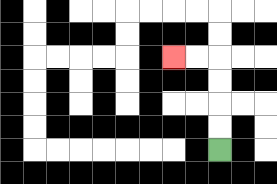{'start': '[9, 6]', 'end': '[7, 2]', 'path_directions': 'U,U,U,U,L,L', 'path_coordinates': '[[9, 6], [9, 5], [9, 4], [9, 3], [9, 2], [8, 2], [7, 2]]'}